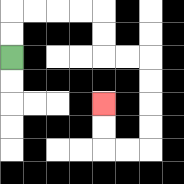{'start': '[0, 2]', 'end': '[4, 4]', 'path_directions': 'U,U,R,R,R,R,D,D,R,R,D,D,D,D,L,L,U,U', 'path_coordinates': '[[0, 2], [0, 1], [0, 0], [1, 0], [2, 0], [3, 0], [4, 0], [4, 1], [4, 2], [5, 2], [6, 2], [6, 3], [6, 4], [6, 5], [6, 6], [5, 6], [4, 6], [4, 5], [4, 4]]'}